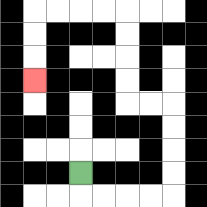{'start': '[3, 7]', 'end': '[1, 3]', 'path_directions': 'D,R,R,R,R,U,U,U,U,L,L,U,U,U,U,L,L,L,L,D,D,D', 'path_coordinates': '[[3, 7], [3, 8], [4, 8], [5, 8], [6, 8], [7, 8], [7, 7], [7, 6], [7, 5], [7, 4], [6, 4], [5, 4], [5, 3], [5, 2], [5, 1], [5, 0], [4, 0], [3, 0], [2, 0], [1, 0], [1, 1], [1, 2], [1, 3]]'}